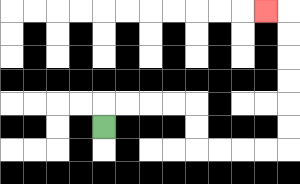{'start': '[4, 5]', 'end': '[11, 0]', 'path_directions': 'U,R,R,R,R,D,D,R,R,R,R,U,U,U,U,U,U,L', 'path_coordinates': '[[4, 5], [4, 4], [5, 4], [6, 4], [7, 4], [8, 4], [8, 5], [8, 6], [9, 6], [10, 6], [11, 6], [12, 6], [12, 5], [12, 4], [12, 3], [12, 2], [12, 1], [12, 0], [11, 0]]'}